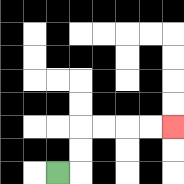{'start': '[2, 7]', 'end': '[7, 5]', 'path_directions': 'R,U,U,R,R,R,R', 'path_coordinates': '[[2, 7], [3, 7], [3, 6], [3, 5], [4, 5], [5, 5], [6, 5], [7, 5]]'}